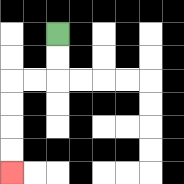{'start': '[2, 1]', 'end': '[0, 7]', 'path_directions': 'D,D,L,L,D,D,D,D', 'path_coordinates': '[[2, 1], [2, 2], [2, 3], [1, 3], [0, 3], [0, 4], [0, 5], [0, 6], [0, 7]]'}